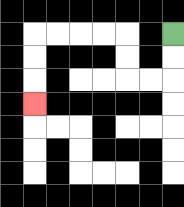{'start': '[7, 1]', 'end': '[1, 4]', 'path_directions': 'D,D,L,L,U,U,L,L,L,L,D,D,D', 'path_coordinates': '[[7, 1], [7, 2], [7, 3], [6, 3], [5, 3], [5, 2], [5, 1], [4, 1], [3, 1], [2, 1], [1, 1], [1, 2], [1, 3], [1, 4]]'}